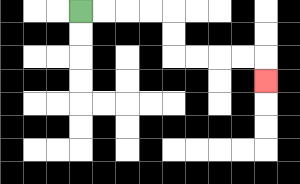{'start': '[3, 0]', 'end': '[11, 3]', 'path_directions': 'R,R,R,R,D,D,R,R,R,R,D', 'path_coordinates': '[[3, 0], [4, 0], [5, 0], [6, 0], [7, 0], [7, 1], [7, 2], [8, 2], [9, 2], [10, 2], [11, 2], [11, 3]]'}